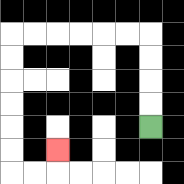{'start': '[6, 5]', 'end': '[2, 6]', 'path_directions': 'U,U,U,U,L,L,L,L,L,L,D,D,D,D,D,D,R,R,U', 'path_coordinates': '[[6, 5], [6, 4], [6, 3], [6, 2], [6, 1], [5, 1], [4, 1], [3, 1], [2, 1], [1, 1], [0, 1], [0, 2], [0, 3], [0, 4], [0, 5], [0, 6], [0, 7], [1, 7], [2, 7], [2, 6]]'}